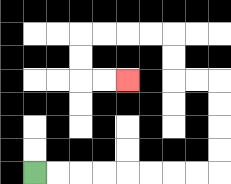{'start': '[1, 7]', 'end': '[5, 3]', 'path_directions': 'R,R,R,R,R,R,R,R,U,U,U,U,L,L,U,U,L,L,L,L,D,D,R,R', 'path_coordinates': '[[1, 7], [2, 7], [3, 7], [4, 7], [5, 7], [6, 7], [7, 7], [8, 7], [9, 7], [9, 6], [9, 5], [9, 4], [9, 3], [8, 3], [7, 3], [7, 2], [7, 1], [6, 1], [5, 1], [4, 1], [3, 1], [3, 2], [3, 3], [4, 3], [5, 3]]'}